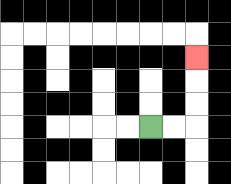{'start': '[6, 5]', 'end': '[8, 2]', 'path_directions': 'R,R,U,U,U', 'path_coordinates': '[[6, 5], [7, 5], [8, 5], [8, 4], [8, 3], [8, 2]]'}